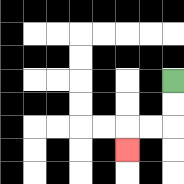{'start': '[7, 3]', 'end': '[5, 6]', 'path_directions': 'D,D,L,L,D', 'path_coordinates': '[[7, 3], [7, 4], [7, 5], [6, 5], [5, 5], [5, 6]]'}